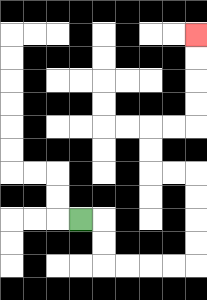{'start': '[3, 9]', 'end': '[8, 1]', 'path_directions': 'R,D,D,R,R,R,R,U,U,U,U,L,L,U,U,R,R,U,U,U,U', 'path_coordinates': '[[3, 9], [4, 9], [4, 10], [4, 11], [5, 11], [6, 11], [7, 11], [8, 11], [8, 10], [8, 9], [8, 8], [8, 7], [7, 7], [6, 7], [6, 6], [6, 5], [7, 5], [8, 5], [8, 4], [8, 3], [8, 2], [8, 1]]'}